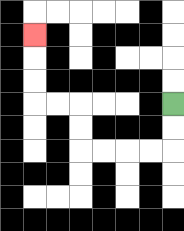{'start': '[7, 4]', 'end': '[1, 1]', 'path_directions': 'D,D,L,L,L,L,U,U,L,L,U,U,U', 'path_coordinates': '[[7, 4], [7, 5], [7, 6], [6, 6], [5, 6], [4, 6], [3, 6], [3, 5], [3, 4], [2, 4], [1, 4], [1, 3], [1, 2], [1, 1]]'}